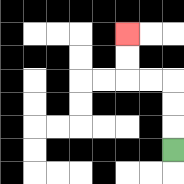{'start': '[7, 6]', 'end': '[5, 1]', 'path_directions': 'U,U,U,L,L,U,U', 'path_coordinates': '[[7, 6], [7, 5], [7, 4], [7, 3], [6, 3], [5, 3], [5, 2], [5, 1]]'}